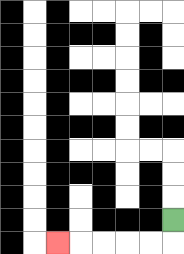{'start': '[7, 9]', 'end': '[2, 10]', 'path_directions': 'D,L,L,L,L,L', 'path_coordinates': '[[7, 9], [7, 10], [6, 10], [5, 10], [4, 10], [3, 10], [2, 10]]'}